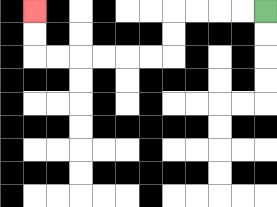{'start': '[11, 0]', 'end': '[1, 0]', 'path_directions': 'L,L,L,L,D,D,L,L,L,L,L,L,U,U', 'path_coordinates': '[[11, 0], [10, 0], [9, 0], [8, 0], [7, 0], [7, 1], [7, 2], [6, 2], [5, 2], [4, 2], [3, 2], [2, 2], [1, 2], [1, 1], [1, 0]]'}